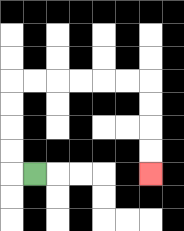{'start': '[1, 7]', 'end': '[6, 7]', 'path_directions': 'L,U,U,U,U,R,R,R,R,R,R,D,D,D,D', 'path_coordinates': '[[1, 7], [0, 7], [0, 6], [0, 5], [0, 4], [0, 3], [1, 3], [2, 3], [3, 3], [4, 3], [5, 3], [6, 3], [6, 4], [6, 5], [6, 6], [6, 7]]'}